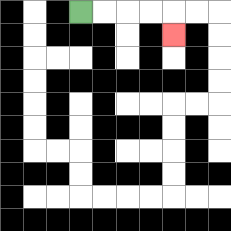{'start': '[3, 0]', 'end': '[7, 1]', 'path_directions': 'R,R,R,R,D', 'path_coordinates': '[[3, 0], [4, 0], [5, 0], [6, 0], [7, 0], [7, 1]]'}